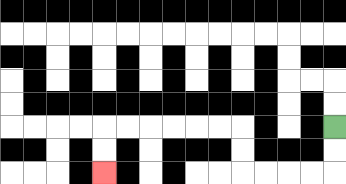{'start': '[14, 5]', 'end': '[4, 7]', 'path_directions': 'D,D,L,L,L,L,U,U,L,L,L,L,L,L,D,D', 'path_coordinates': '[[14, 5], [14, 6], [14, 7], [13, 7], [12, 7], [11, 7], [10, 7], [10, 6], [10, 5], [9, 5], [8, 5], [7, 5], [6, 5], [5, 5], [4, 5], [4, 6], [4, 7]]'}